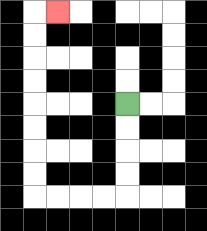{'start': '[5, 4]', 'end': '[2, 0]', 'path_directions': 'D,D,D,D,L,L,L,L,U,U,U,U,U,U,U,U,R', 'path_coordinates': '[[5, 4], [5, 5], [5, 6], [5, 7], [5, 8], [4, 8], [3, 8], [2, 8], [1, 8], [1, 7], [1, 6], [1, 5], [1, 4], [1, 3], [1, 2], [1, 1], [1, 0], [2, 0]]'}